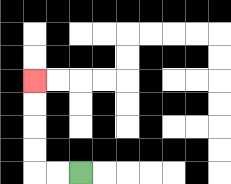{'start': '[3, 7]', 'end': '[1, 3]', 'path_directions': 'L,L,U,U,U,U', 'path_coordinates': '[[3, 7], [2, 7], [1, 7], [1, 6], [1, 5], [1, 4], [1, 3]]'}